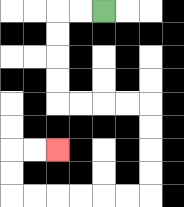{'start': '[4, 0]', 'end': '[2, 6]', 'path_directions': 'L,L,D,D,D,D,R,R,R,R,D,D,D,D,L,L,L,L,L,L,U,U,R,R', 'path_coordinates': '[[4, 0], [3, 0], [2, 0], [2, 1], [2, 2], [2, 3], [2, 4], [3, 4], [4, 4], [5, 4], [6, 4], [6, 5], [6, 6], [6, 7], [6, 8], [5, 8], [4, 8], [3, 8], [2, 8], [1, 8], [0, 8], [0, 7], [0, 6], [1, 6], [2, 6]]'}